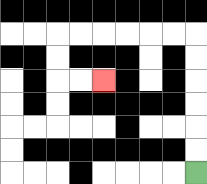{'start': '[8, 7]', 'end': '[4, 3]', 'path_directions': 'U,U,U,U,U,U,L,L,L,L,L,L,D,D,R,R', 'path_coordinates': '[[8, 7], [8, 6], [8, 5], [8, 4], [8, 3], [8, 2], [8, 1], [7, 1], [6, 1], [5, 1], [4, 1], [3, 1], [2, 1], [2, 2], [2, 3], [3, 3], [4, 3]]'}